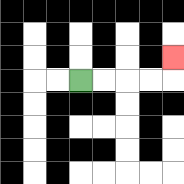{'start': '[3, 3]', 'end': '[7, 2]', 'path_directions': 'R,R,R,R,U', 'path_coordinates': '[[3, 3], [4, 3], [5, 3], [6, 3], [7, 3], [7, 2]]'}